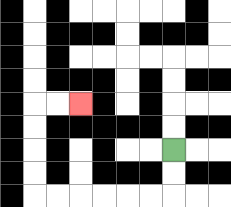{'start': '[7, 6]', 'end': '[3, 4]', 'path_directions': 'D,D,L,L,L,L,L,L,U,U,U,U,R,R', 'path_coordinates': '[[7, 6], [7, 7], [7, 8], [6, 8], [5, 8], [4, 8], [3, 8], [2, 8], [1, 8], [1, 7], [1, 6], [1, 5], [1, 4], [2, 4], [3, 4]]'}